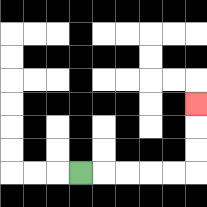{'start': '[3, 7]', 'end': '[8, 4]', 'path_directions': 'R,R,R,R,R,U,U,U', 'path_coordinates': '[[3, 7], [4, 7], [5, 7], [6, 7], [7, 7], [8, 7], [8, 6], [8, 5], [8, 4]]'}